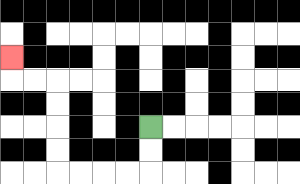{'start': '[6, 5]', 'end': '[0, 2]', 'path_directions': 'D,D,L,L,L,L,U,U,U,U,L,L,U', 'path_coordinates': '[[6, 5], [6, 6], [6, 7], [5, 7], [4, 7], [3, 7], [2, 7], [2, 6], [2, 5], [2, 4], [2, 3], [1, 3], [0, 3], [0, 2]]'}